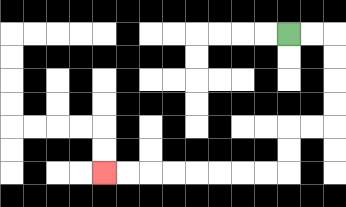{'start': '[12, 1]', 'end': '[4, 7]', 'path_directions': 'R,R,D,D,D,D,L,L,D,D,L,L,L,L,L,L,L,L', 'path_coordinates': '[[12, 1], [13, 1], [14, 1], [14, 2], [14, 3], [14, 4], [14, 5], [13, 5], [12, 5], [12, 6], [12, 7], [11, 7], [10, 7], [9, 7], [8, 7], [7, 7], [6, 7], [5, 7], [4, 7]]'}